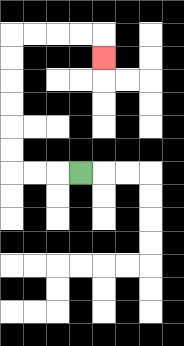{'start': '[3, 7]', 'end': '[4, 2]', 'path_directions': 'L,L,L,U,U,U,U,U,U,R,R,R,R,D', 'path_coordinates': '[[3, 7], [2, 7], [1, 7], [0, 7], [0, 6], [0, 5], [0, 4], [0, 3], [0, 2], [0, 1], [1, 1], [2, 1], [3, 1], [4, 1], [4, 2]]'}